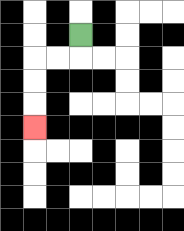{'start': '[3, 1]', 'end': '[1, 5]', 'path_directions': 'D,L,L,D,D,D', 'path_coordinates': '[[3, 1], [3, 2], [2, 2], [1, 2], [1, 3], [1, 4], [1, 5]]'}